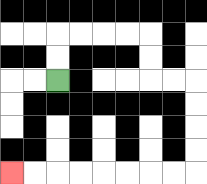{'start': '[2, 3]', 'end': '[0, 7]', 'path_directions': 'U,U,R,R,R,R,D,D,R,R,D,D,D,D,L,L,L,L,L,L,L,L', 'path_coordinates': '[[2, 3], [2, 2], [2, 1], [3, 1], [4, 1], [5, 1], [6, 1], [6, 2], [6, 3], [7, 3], [8, 3], [8, 4], [8, 5], [8, 6], [8, 7], [7, 7], [6, 7], [5, 7], [4, 7], [3, 7], [2, 7], [1, 7], [0, 7]]'}